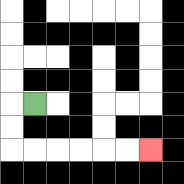{'start': '[1, 4]', 'end': '[6, 6]', 'path_directions': 'L,D,D,R,R,R,R,R,R', 'path_coordinates': '[[1, 4], [0, 4], [0, 5], [0, 6], [1, 6], [2, 6], [3, 6], [4, 6], [5, 6], [6, 6]]'}